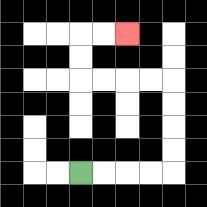{'start': '[3, 7]', 'end': '[5, 1]', 'path_directions': 'R,R,R,R,U,U,U,U,L,L,L,L,U,U,R,R', 'path_coordinates': '[[3, 7], [4, 7], [5, 7], [6, 7], [7, 7], [7, 6], [7, 5], [7, 4], [7, 3], [6, 3], [5, 3], [4, 3], [3, 3], [3, 2], [3, 1], [4, 1], [5, 1]]'}